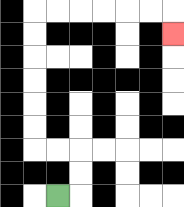{'start': '[2, 8]', 'end': '[7, 1]', 'path_directions': 'R,U,U,L,L,U,U,U,U,U,U,R,R,R,R,R,R,D', 'path_coordinates': '[[2, 8], [3, 8], [3, 7], [3, 6], [2, 6], [1, 6], [1, 5], [1, 4], [1, 3], [1, 2], [1, 1], [1, 0], [2, 0], [3, 0], [4, 0], [5, 0], [6, 0], [7, 0], [7, 1]]'}